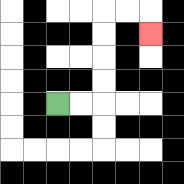{'start': '[2, 4]', 'end': '[6, 1]', 'path_directions': 'R,R,U,U,U,U,R,R,D', 'path_coordinates': '[[2, 4], [3, 4], [4, 4], [4, 3], [4, 2], [4, 1], [4, 0], [5, 0], [6, 0], [6, 1]]'}